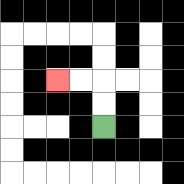{'start': '[4, 5]', 'end': '[2, 3]', 'path_directions': 'U,U,L,L', 'path_coordinates': '[[4, 5], [4, 4], [4, 3], [3, 3], [2, 3]]'}